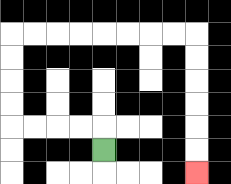{'start': '[4, 6]', 'end': '[8, 7]', 'path_directions': 'U,L,L,L,L,U,U,U,U,R,R,R,R,R,R,R,R,D,D,D,D,D,D', 'path_coordinates': '[[4, 6], [4, 5], [3, 5], [2, 5], [1, 5], [0, 5], [0, 4], [0, 3], [0, 2], [0, 1], [1, 1], [2, 1], [3, 1], [4, 1], [5, 1], [6, 1], [7, 1], [8, 1], [8, 2], [8, 3], [8, 4], [8, 5], [8, 6], [8, 7]]'}